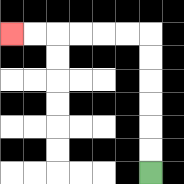{'start': '[6, 7]', 'end': '[0, 1]', 'path_directions': 'U,U,U,U,U,U,L,L,L,L,L,L', 'path_coordinates': '[[6, 7], [6, 6], [6, 5], [6, 4], [6, 3], [6, 2], [6, 1], [5, 1], [4, 1], [3, 1], [2, 1], [1, 1], [0, 1]]'}